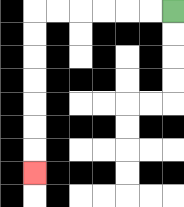{'start': '[7, 0]', 'end': '[1, 7]', 'path_directions': 'L,L,L,L,L,L,D,D,D,D,D,D,D', 'path_coordinates': '[[7, 0], [6, 0], [5, 0], [4, 0], [3, 0], [2, 0], [1, 0], [1, 1], [1, 2], [1, 3], [1, 4], [1, 5], [1, 6], [1, 7]]'}